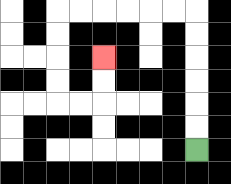{'start': '[8, 6]', 'end': '[4, 2]', 'path_directions': 'U,U,U,U,U,U,L,L,L,L,L,L,D,D,D,D,R,R,U,U', 'path_coordinates': '[[8, 6], [8, 5], [8, 4], [8, 3], [8, 2], [8, 1], [8, 0], [7, 0], [6, 0], [5, 0], [4, 0], [3, 0], [2, 0], [2, 1], [2, 2], [2, 3], [2, 4], [3, 4], [4, 4], [4, 3], [4, 2]]'}